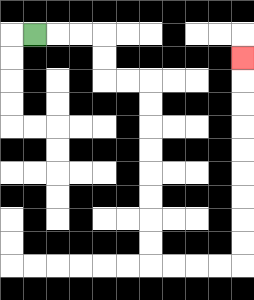{'start': '[1, 1]', 'end': '[10, 2]', 'path_directions': 'R,R,R,D,D,R,R,D,D,D,D,D,D,D,D,R,R,R,R,U,U,U,U,U,U,U,U,U', 'path_coordinates': '[[1, 1], [2, 1], [3, 1], [4, 1], [4, 2], [4, 3], [5, 3], [6, 3], [6, 4], [6, 5], [6, 6], [6, 7], [6, 8], [6, 9], [6, 10], [6, 11], [7, 11], [8, 11], [9, 11], [10, 11], [10, 10], [10, 9], [10, 8], [10, 7], [10, 6], [10, 5], [10, 4], [10, 3], [10, 2]]'}